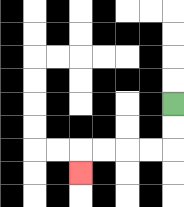{'start': '[7, 4]', 'end': '[3, 7]', 'path_directions': 'D,D,L,L,L,L,D', 'path_coordinates': '[[7, 4], [7, 5], [7, 6], [6, 6], [5, 6], [4, 6], [3, 6], [3, 7]]'}